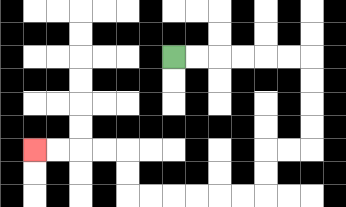{'start': '[7, 2]', 'end': '[1, 6]', 'path_directions': 'R,R,R,R,R,R,D,D,D,D,L,L,D,D,L,L,L,L,L,L,U,U,L,L,L,L', 'path_coordinates': '[[7, 2], [8, 2], [9, 2], [10, 2], [11, 2], [12, 2], [13, 2], [13, 3], [13, 4], [13, 5], [13, 6], [12, 6], [11, 6], [11, 7], [11, 8], [10, 8], [9, 8], [8, 8], [7, 8], [6, 8], [5, 8], [5, 7], [5, 6], [4, 6], [3, 6], [2, 6], [1, 6]]'}